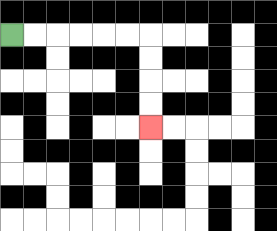{'start': '[0, 1]', 'end': '[6, 5]', 'path_directions': 'R,R,R,R,R,R,D,D,D,D', 'path_coordinates': '[[0, 1], [1, 1], [2, 1], [3, 1], [4, 1], [5, 1], [6, 1], [6, 2], [6, 3], [6, 4], [6, 5]]'}